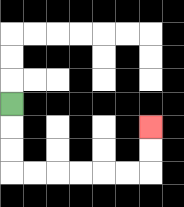{'start': '[0, 4]', 'end': '[6, 5]', 'path_directions': 'D,D,D,R,R,R,R,R,R,U,U', 'path_coordinates': '[[0, 4], [0, 5], [0, 6], [0, 7], [1, 7], [2, 7], [3, 7], [4, 7], [5, 7], [6, 7], [6, 6], [6, 5]]'}